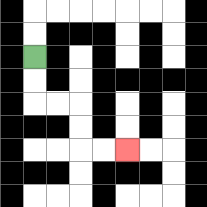{'start': '[1, 2]', 'end': '[5, 6]', 'path_directions': 'D,D,R,R,D,D,R,R', 'path_coordinates': '[[1, 2], [1, 3], [1, 4], [2, 4], [3, 4], [3, 5], [3, 6], [4, 6], [5, 6]]'}